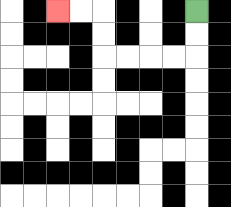{'start': '[8, 0]', 'end': '[2, 0]', 'path_directions': 'D,D,L,L,L,L,U,U,L,L', 'path_coordinates': '[[8, 0], [8, 1], [8, 2], [7, 2], [6, 2], [5, 2], [4, 2], [4, 1], [4, 0], [3, 0], [2, 0]]'}